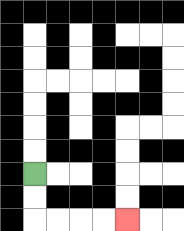{'start': '[1, 7]', 'end': '[5, 9]', 'path_directions': 'D,D,R,R,R,R', 'path_coordinates': '[[1, 7], [1, 8], [1, 9], [2, 9], [3, 9], [4, 9], [5, 9]]'}